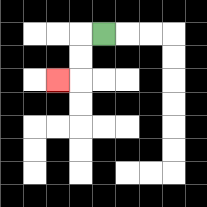{'start': '[4, 1]', 'end': '[2, 3]', 'path_directions': 'L,D,D,L', 'path_coordinates': '[[4, 1], [3, 1], [3, 2], [3, 3], [2, 3]]'}